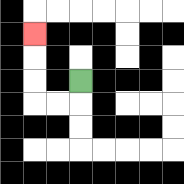{'start': '[3, 3]', 'end': '[1, 1]', 'path_directions': 'D,L,L,U,U,U', 'path_coordinates': '[[3, 3], [3, 4], [2, 4], [1, 4], [1, 3], [1, 2], [1, 1]]'}